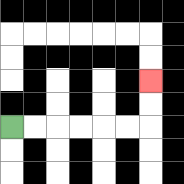{'start': '[0, 5]', 'end': '[6, 3]', 'path_directions': 'R,R,R,R,R,R,U,U', 'path_coordinates': '[[0, 5], [1, 5], [2, 5], [3, 5], [4, 5], [5, 5], [6, 5], [6, 4], [6, 3]]'}